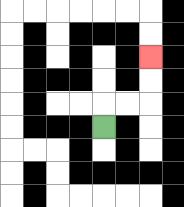{'start': '[4, 5]', 'end': '[6, 2]', 'path_directions': 'U,R,R,U,U', 'path_coordinates': '[[4, 5], [4, 4], [5, 4], [6, 4], [6, 3], [6, 2]]'}